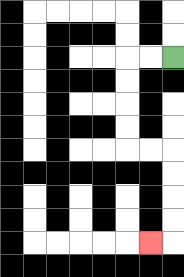{'start': '[7, 2]', 'end': '[6, 10]', 'path_directions': 'L,L,D,D,D,D,R,R,D,D,D,D,L', 'path_coordinates': '[[7, 2], [6, 2], [5, 2], [5, 3], [5, 4], [5, 5], [5, 6], [6, 6], [7, 6], [7, 7], [7, 8], [7, 9], [7, 10], [6, 10]]'}